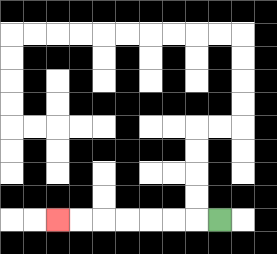{'start': '[9, 9]', 'end': '[2, 9]', 'path_directions': 'L,L,L,L,L,L,L', 'path_coordinates': '[[9, 9], [8, 9], [7, 9], [6, 9], [5, 9], [4, 9], [3, 9], [2, 9]]'}